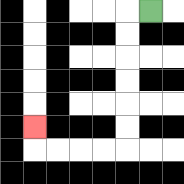{'start': '[6, 0]', 'end': '[1, 5]', 'path_directions': 'L,D,D,D,D,D,D,L,L,L,L,U', 'path_coordinates': '[[6, 0], [5, 0], [5, 1], [5, 2], [5, 3], [5, 4], [5, 5], [5, 6], [4, 6], [3, 6], [2, 6], [1, 6], [1, 5]]'}